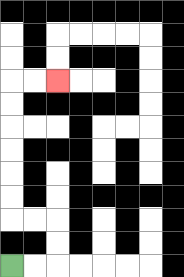{'start': '[0, 11]', 'end': '[2, 3]', 'path_directions': 'R,R,U,U,L,L,U,U,U,U,U,U,R,R', 'path_coordinates': '[[0, 11], [1, 11], [2, 11], [2, 10], [2, 9], [1, 9], [0, 9], [0, 8], [0, 7], [0, 6], [0, 5], [0, 4], [0, 3], [1, 3], [2, 3]]'}